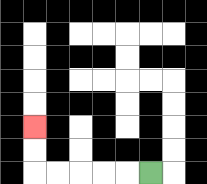{'start': '[6, 7]', 'end': '[1, 5]', 'path_directions': 'L,L,L,L,L,U,U', 'path_coordinates': '[[6, 7], [5, 7], [4, 7], [3, 7], [2, 7], [1, 7], [1, 6], [1, 5]]'}